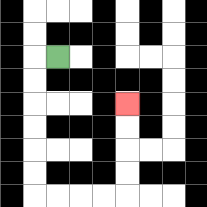{'start': '[2, 2]', 'end': '[5, 4]', 'path_directions': 'L,D,D,D,D,D,D,R,R,R,R,U,U,U,U', 'path_coordinates': '[[2, 2], [1, 2], [1, 3], [1, 4], [1, 5], [1, 6], [1, 7], [1, 8], [2, 8], [3, 8], [4, 8], [5, 8], [5, 7], [5, 6], [5, 5], [5, 4]]'}